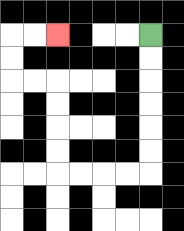{'start': '[6, 1]', 'end': '[2, 1]', 'path_directions': 'D,D,D,D,D,D,L,L,L,L,U,U,U,U,L,L,U,U,R,R', 'path_coordinates': '[[6, 1], [6, 2], [6, 3], [6, 4], [6, 5], [6, 6], [6, 7], [5, 7], [4, 7], [3, 7], [2, 7], [2, 6], [2, 5], [2, 4], [2, 3], [1, 3], [0, 3], [0, 2], [0, 1], [1, 1], [2, 1]]'}